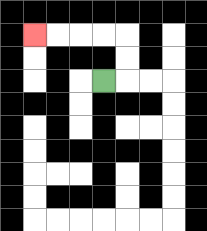{'start': '[4, 3]', 'end': '[1, 1]', 'path_directions': 'R,U,U,L,L,L,L', 'path_coordinates': '[[4, 3], [5, 3], [5, 2], [5, 1], [4, 1], [3, 1], [2, 1], [1, 1]]'}